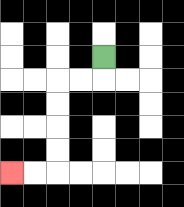{'start': '[4, 2]', 'end': '[0, 7]', 'path_directions': 'D,L,L,D,D,D,D,L,L', 'path_coordinates': '[[4, 2], [4, 3], [3, 3], [2, 3], [2, 4], [2, 5], [2, 6], [2, 7], [1, 7], [0, 7]]'}